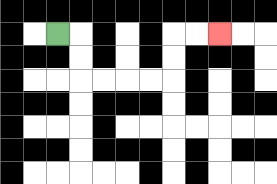{'start': '[2, 1]', 'end': '[9, 1]', 'path_directions': 'R,D,D,R,R,R,R,U,U,R,R', 'path_coordinates': '[[2, 1], [3, 1], [3, 2], [3, 3], [4, 3], [5, 3], [6, 3], [7, 3], [7, 2], [7, 1], [8, 1], [9, 1]]'}